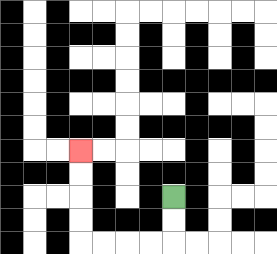{'start': '[7, 8]', 'end': '[3, 6]', 'path_directions': 'D,D,L,L,L,L,U,U,U,U', 'path_coordinates': '[[7, 8], [7, 9], [7, 10], [6, 10], [5, 10], [4, 10], [3, 10], [3, 9], [3, 8], [3, 7], [3, 6]]'}